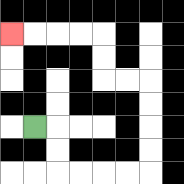{'start': '[1, 5]', 'end': '[0, 1]', 'path_directions': 'R,D,D,R,R,R,R,U,U,U,U,L,L,U,U,L,L,L,L', 'path_coordinates': '[[1, 5], [2, 5], [2, 6], [2, 7], [3, 7], [4, 7], [5, 7], [6, 7], [6, 6], [6, 5], [6, 4], [6, 3], [5, 3], [4, 3], [4, 2], [4, 1], [3, 1], [2, 1], [1, 1], [0, 1]]'}